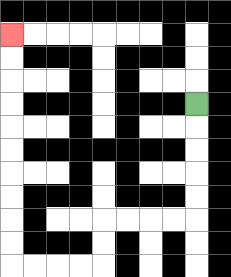{'start': '[8, 4]', 'end': '[0, 1]', 'path_directions': 'D,D,D,D,D,L,L,L,L,D,D,L,L,L,L,U,U,U,U,U,U,U,U,U,U', 'path_coordinates': '[[8, 4], [8, 5], [8, 6], [8, 7], [8, 8], [8, 9], [7, 9], [6, 9], [5, 9], [4, 9], [4, 10], [4, 11], [3, 11], [2, 11], [1, 11], [0, 11], [0, 10], [0, 9], [0, 8], [0, 7], [0, 6], [0, 5], [0, 4], [0, 3], [0, 2], [0, 1]]'}